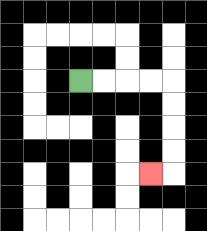{'start': '[3, 3]', 'end': '[6, 7]', 'path_directions': 'R,R,R,R,D,D,D,D,L', 'path_coordinates': '[[3, 3], [4, 3], [5, 3], [6, 3], [7, 3], [7, 4], [7, 5], [7, 6], [7, 7], [6, 7]]'}